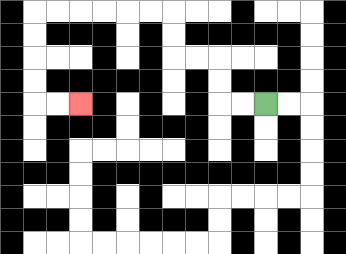{'start': '[11, 4]', 'end': '[3, 4]', 'path_directions': 'L,L,U,U,L,L,U,U,L,L,L,L,L,L,D,D,D,D,R,R', 'path_coordinates': '[[11, 4], [10, 4], [9, 4], [9, 3], [9, 2], [8, 2], [7, 2], [7, 1], [7, 0], [6, 0], [5, 0], [4, 0], [3, 0], [2, 0], [1, 0], [1, 1], [1, 2], [1, 3], [1, 4], [2, 4], [3, 4]]'}